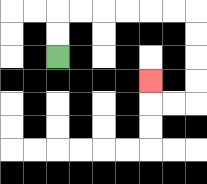{'start': '[2, 2]', 'end': '[6, 3]', 'path_directions': 'U,U,R,R,R,R,R,R,D,D,D,D,L,L,U', 'path_coordinates': '[[2, 2], [2, 1], [2, 0], [3, 0], [4, 0], [5, 0], [6, 0], [7, 0], [8, 0], [8, 1], [8, 2], [8, 3], [8, 4], [7, 4], [6, 4], [6, 3]]'}